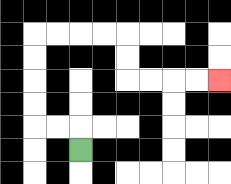{'start': '[3, 6]', 'end': '[9, 3]', 'path_directions': 'U,L,L,U,U,U,U,R,R,R,R,D,D,R,R,R,R', 'path_coordinates': '[[3, 6], [3, 5], [2, 5], [1, 5], [1, 4], [1, 3], [1, 2], [1, 1], [2, 1], [3, 1], [4, 1], [5, 1], [5, 2], [5, 3], [6, 3], [7, 3], [8, 3], [9, 3]]'}